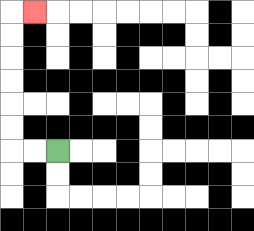{'start': '[2, 6]', 'end': '[1, 0]', 'path_directions': 'L,L,U,U,U,U,U,U,R', 'path_coordinates': '[[2, 6], [1, 6], [0, 6], [0, 5], [0, 4], [0, 3], [0, 2], [0, 1], [0, 0], [1, 0]]'}